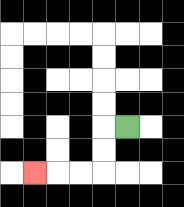{'start': '[5, 5]', 'end': '[1, 7]', 'path_directions': 'L,D,D,L,L,L', 'path_coordinates': '[[5, 5], [4, 5], [4, 6], [4, 7], [3, 7], [2, 7], [1, 7]]'}